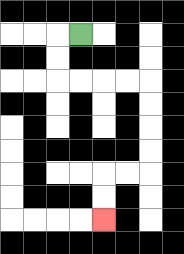{'start': '[3, 1]', 'end': '[4, 9]', 'path_directions': 'L,D,D,R,R,R,R,D,D,D,D,L,L,D,D', 'path_coordinates': '[[3, 1], [2, 1], [2, 2], [2, 3], [3, 3], [4, 3], [5, 3], [6, 3], [6, 4], [6, 5], [6, 6], [6, 7], [5, 7], [4, 7], [4, 8], [4, 9]]'}